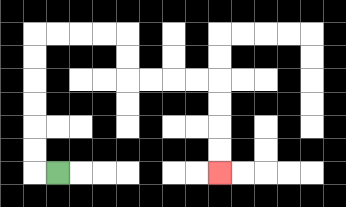{'start': '[2, 7]', 'end': '[9, 7]', 'path_directions': 'L,U,U,U,U,U,U,R,R,R,R,D,D,R,R,R,R,D,D,D,D', 'path_coordinates': '[[2, 7], [1, 7], [1, 6], [1, 5], [1, 4], [1, 3], [1, 2], [1, 1], [2, 1], [3, 1], [4, 1], [5, 1], [5, 2], [5, 3], [6, 3], [7, 3], [8, 3], [9, 3], [9, 4], [9, 5], [9, 6], [9, 7]]'}